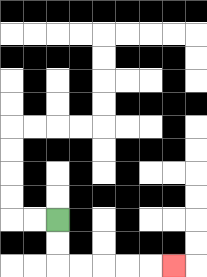{'start': '[2, 9]', 'end': '[7, 11]', 'path_directions': 'D,D,R,R,R,R,R', 'path_coordinates': '[[2, 9], [2, 10], [2, 11], [3, 11], [4, 11], [5, 11], [6, 11], [7, 11]]'}